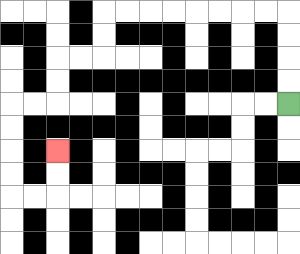{'start': '[12, 4]', 'end': '[2, 6]', 'path_directions': 'U,U,U,U,L,L,L,L,L,L,L,L,D,D,L,L,D,D,L,L,D,D,D,D,R,R,U,U', 'path_coordinates': '[[12, 4], [12, 3], [12, 2], [12, 1], [12, 0], [11, 0], [10, 0], [9, 0], [8, 0], [7, 0], [6, 0], [5, 0], [4, 0], [4, 1], [4, 2], [3, 2], [2, 2], [2, 3], [2, 4], [1, 4], [0, 4], [0, 5], [0, 6], [0, 7], [0, 8], [1, 8], [2, 8], [2, 7], [2, 6]]'}